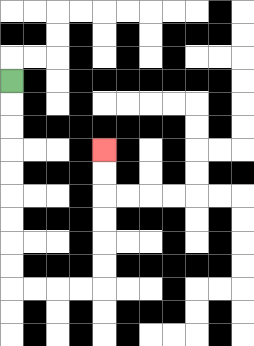{'start': '[0, 3]', 'end': '[4, 6]', 'path_directions': 'D,D,D,D,D,D,D,D,D,R,R,R,R,U,U,U,U,U,U', 'path_coordinates': '[[0, 3], [0, 4], [0, 5], [0, 6], [0, 7], [0, 8], [0, 9], [0, 10], [0, 11], [0, 12], [1, 12], [2, 12], [3, 12], [4, 12], [4, 11], [4, 10], [4, 9], [4, 8], [4, 7], [4, 6]]'}